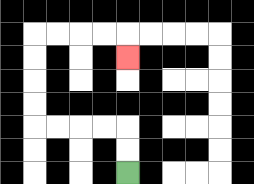{'start': '[5, 7]', 'end': '[5, 2]', 'path_directions': 'U,U,L,L,L,L,U,U,U,U,R,R,R,R,D', 'path_coordinates': '[[5, 7], [5, 6], [5, 5], [4, 5], [3, 5], [2, 5], [1, 5], [1, 4], [1, 3], [1, 2], [1, 1], [2, 1], [3, 1], [4, 1], [5, 1], [5, 2]]'}